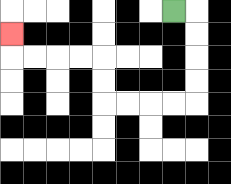{'start': '[7, 0]', 'end': '[0, 1]', 'path_directions': 'R,D,D,D,D,L,L,L,L,U,U,L,L,L,L,U', 'path_coordinates': '[[7, 0], [8, 0], [8, 1], [8, 2], [8, 3], [8, 4], [7, 4], [6, 4], [5, 4], [4, 4], [4, 3], [4, 2], [3, 2], [2, 2], [1, 2], [0, 2], [0, 1]]'}